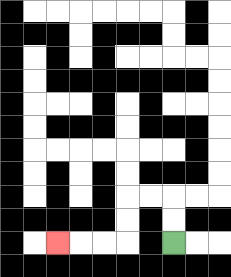{'start': '[7, 10]', 'end': '[2, 10]', 'path_directions': 'U,U,L,L,D,D,L,L,L', 'path_coordinates': '[[7, 10], [7, 9], [7, 8], [6, 8], [5, 8], [5, 9], [5, 10], [4, 10], [3, 10], [2, 10]]'}